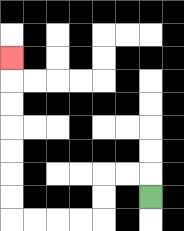{'start': '[6, 8]', 'end': '[0, 2]', 'path_directions': 'U,L,L,D,D,L,L,L,L,U,U,U,U,U,U,U', 'path_coordinates': '[[6, 8], [6, 7], [5, 7], [4, 7], [4, 8], [4, 9], [3, 9], [2, 9], [1, 9], [0, 9], [0, 8], [0, 7], [0, 6], [0, 5], [0, 4], [0, 3], [0, 2]]'}